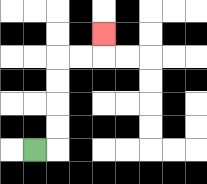{'start': '[1, 6]', 'end': '[4, 1]', 'path_directions': 'R,U,U,U,U,R,R,U', 'path_coordinates': '[[1, 6], [2, 6], [2, 5], [2, 4], [2, 3], [2, 2], [3, 2], [4, 2], [4, 1]]'}